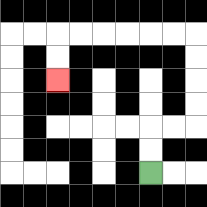{'start': '[6, 7]', 'end': '[2, 3]', 'path_directions': 'U,U,R,R,U,U,U,U,L,L,L,L,L,L,D,D', 'path_coordinates': '[[6, 7], [6, 6], [6, 5], [7, 5], [8, 5], [8, 4], [8, 3], [8, 2], [8, 1], [7, 1], [6, 1], [5, 1], [4, 1], [3, 1], [2, 1], [2, 2], [2, 3]]'}